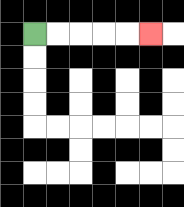{'start': '[1, 1]', 'end': '[6, 1]', 'path_directions': 'R,R,R,R,R', 'path_coordinates': '[[1, 1], [2, 1], [3, 1], [4, 1], [5, 1], [6, 1]]'}